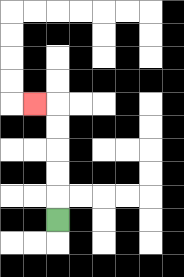{'start': '[2, 9]', 'end': '[1, 4]', 'path_directions': 'U,U,U,U,U,L', 'path_coordinates': '[[2, 9], [2, 8], [2, 7], [2, 6], [2, 5], [2, 4], [1, 4]]'}